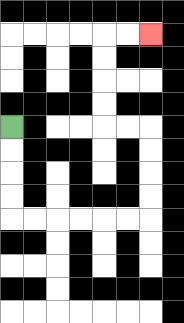{'start': '[0, 5]', 'end': '[6, 1]', 'path_directions': 'D,D,D,D,R,R,R,R,R,R,U,U,U,U,L,L,U,U,U,U,R,R', 'path_coordinates': '[[0, 5], [0, 6], [0, 7], [0, 8], [0, 9], [1, 9], [2, 9], [3, 9], [4, 9], [5, 9], [6, 9], [6, 8], [6, 7], [6, 6], [6, 5], [5, 5], [4, 5], [4, 4], [4, 3], [4, 2], [4, 1], [5, 1], [6, 1]]'}